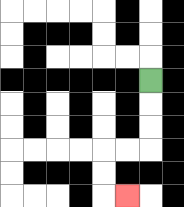{'start': '[6, 3]', 'end': '[5, 8]', 'path_directions': 'D,D,D,L,L,D,D,R', 'path_coordinates': '[[6, 3], [6, 4], [6, 5], [6, 6], [5, 6], [4, 6], [4, 7], [4, 8], [5, 8]]'}